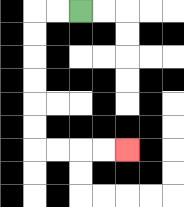{'start': '[3, 0]', 'end': '[5, 6]', 'path_directions': 'L,L,D,D,D,D,D,D,R,R,R,R', 'path_coordinates': '[[3, 0], [2, 0], [1, 0], [1, 1], [1, 2], [1, 3], [1, 4], [1, 5], [1, 6], [2, 6], [3, 6], [4, 6], [5, 6]]'}